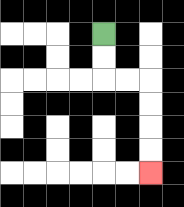{'start': '[4, 1]', 'end': '[6, 7]', 'path_directions': 'D,D,R,R,D,D,D,D', 'path_coordinates': '[[4, 1], [4, 2], [4, 3], [5, 3], [6, 3], [6, 4], [6, 5], [6, 6], [6, 7]]'}